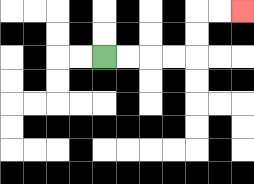{'start': '[4, 2]', 'end': '[10, 0]', 'path_directions': 'R,R,R,R,U,U,R,R', 'path_coordinates': '[[4, 2], [5, 2], [6, 2], [7, 2], [8, 2], [8, 1], [8, 0], [9, 0], [10, 0]]'}